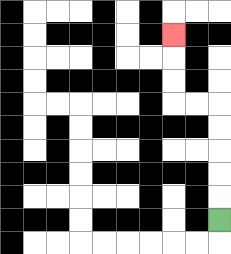{'start': '[9, 9]', 'end': '[7, 1]', 'path_directions': 'U,U,U,U,U,L,L,U,U,U', 'path_coordinates': '[[9, 9], [9, 8], [9, 7], [9, 6], [9, 5], [9, 4], [8, 4], [7, 4], [7, 3], [7, 2], [7, 1]]'}